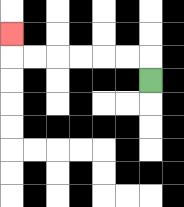{'start': '[6, 3]', 'end': '[0, 1]', 'path_directions': 'U,L,L,L,L,L,L,U', 'path_coordinates': '[[6, 3], [6, 2], [5, 2], [4, 2], [3, 2], [2, 2], [1, 2], [0, 2], [0, 1]]'}